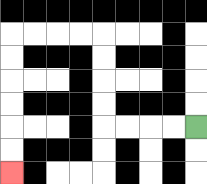{'start': '[8, 5]', 'end': '[0, 7]', 'path_directions': 'L,L,L,L,U,U,U,U,L,L,L,L,D,D,D,D,D,D', 'path_coordinates': '[[8, 5], [7, 5], [6, 5], [5, 5], [4, 5], [4, 4], [4, 3], [4, 2], [4, 1], [3, 1], [2, 1], [1, 1], [0, 1], [0, 2], [0, 3], [0, 4], [0, 5], [0, 6], [0, 7]]'}